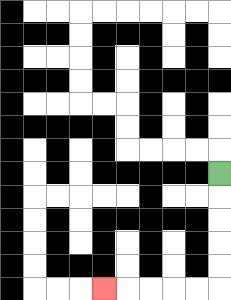{'start': '[9, 7]', 'end': '[4, 12]', 'path_directions': 'D,D,D,D,D,L,L,L,L,L', 'path_coordinates': '[[9, 7], [9, 8], [9, 9], [9, 10], [9, 11], [9, 12], [8, 12], [7, 12], [6, 12], [5, 12], [4, 12]]'}